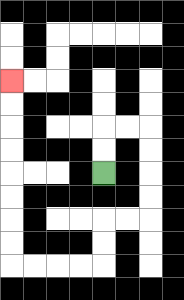{'start': '[4, 7]', 'end': '[0, 3]', 'path_directions': 'U,U,R,R,D,D,D,D,L,L,D,D,L,L,L,L,U,U,U,U,U,U,U,U', 'path_coordinates': '[[4, 7], [4, 6], [4, 5], [5, 5], [6, 5], [6, 6], [6, 7], [6, 8], [6, 9], [5, 9], [4, 9], [4, 10], [4, 11], [3, 11], [2, 11], [1, 11], [0, 11], [0, 10], [0, 9], [0, 8], [0, 7], [0, 6], [0, 5], [0, 4], [0, 3]]'}